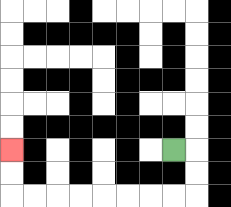{'start': '[7, 6]', 'end': '[0, 6]', 'path_directions': 'R,D,D,L,L,L,L,L,L,L,L,U,U', 'path_coordinates': '[[7, 6], [8, 6], [8, 7], [8, 8], [7, 8], [6, 8], [5, 8], [4, 8], [3, 8], [2, 8], [1, 8], [0, 8], [0, 7], [0, 6]]'}